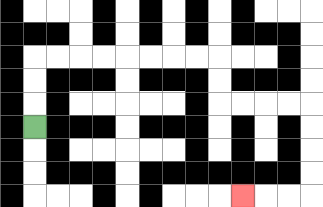{'start': '[1, 5]', 'end': '[10, 8]', 'path_directions': 'U,U,U,R,R,R,R,R,R,R,R,D,D,R,R,R,R,D,D,D,D,L,L,L', 'path_coordinates': '[[1, 5], [1, 4], [1, 3], [1, 2], [2, 2], [3, 2], [4, 2], [5, 2], [6, 2], [7, 2], [8, 2], [9, 2], [9, 3], [9, 4], [10, 4], [11, 4], [12, 4], [13, 4], [13, 5], [13, 6], [13, 7], [13, 8], [12, 8], [11, 8], [10, 8]]'}